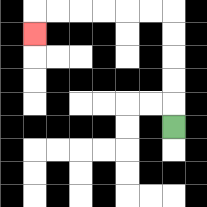{'start': '[7, 5]', 'end': '[1, 1]', 'path_directions': 'U,U,U,U,U,L,L,L,L,L,L,D', 'path_coordinates': '[[7, 5], [7, 4], [7, 3], [7, 2], [7, 1], [7, 0], [6, 0], [5, 0], [4, 0], [3, 0], [2, 0], [1, 0], [1, 1]]'}